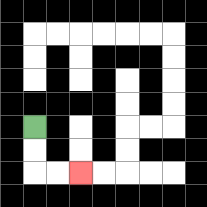{'start': '[1, 5]', 'end': '[3, 7]', 'path_directions': 'D,D,R,R', 'path_coordinates': '[[1, 5], [1, 6], [1, 7], [2, 7], [3, 7]]'}